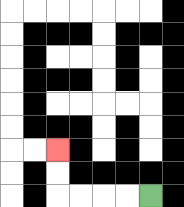{'start': '[6, 8]', 'end': '[2, 6]', 'path_directions': 'L,L,L,L,U,U', 'path_coordinates': '[[6, 8], [5, 8], [4, 8], [3, 8], [2, 8], [2, 7], [2, 6]]'}